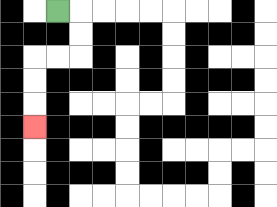{'start': '[2, 0]', 'end': '[1, 5]', 'path_directions': 'R,D,D,L,L,D,D,D', 'path_coordinates': '[[2, 0], [3, 0], [3, 1], [3, 2], [2, 2], [1, 2], [1, 3], [1, 4], [1, 5]]'}